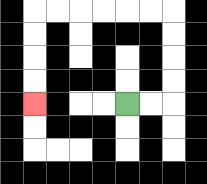{'start': '[5, 4]', 'end': '[1, 4]', 'path_directions': 'R,R,U,U,U,U,L,L,L,L,L,L,D,D,D,D', 'path_coordinates': '[[5, 4], [6, 4], [7, 4], [7, 3], [7, 2], [7, 1], [7, 0], [6, 0], [5, 0], [4, 0], [3, 0], [2, 0], [1, 0], [1, 1], [1, 2], [1, 3], [1, 4]]'}